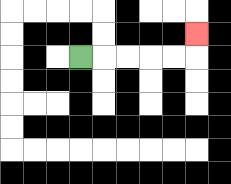{'start': '[3, 2]', 'end': '[8, 1]', 'path_directions': 'R,R,R,R,R,U', 'path_coordinates': '[[3, 2], [4, 2], [5, 2], [6, 2], [7, 2], [8, 2], [8, 1]]'}